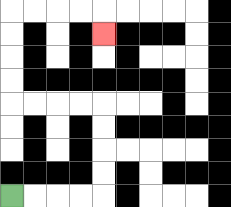{'start': '[0, 8]', 'end': '[4, 1]', 'path_directions': 'R,R,R,R,U,U,U,U,L,L,L,L,U,U,U,U,R,R,R,R,D', 'path_coordinates': '[[0, 8], [1, 8], [2, 8], [3, 8], [4, 8], [4, 7], [4, 6], [4, 5], [4, 4], [3, 4], [2, 4], [1, 4], [0, 4], [0, 3], [0, 2], [0, 1], [0, 0], [1, 0], [2, 0], [3, 0], [4, 0], [4, 1]]'}